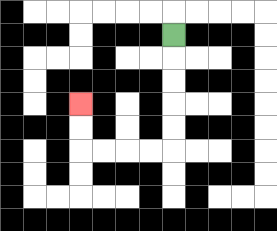{'start': '[7, 1]', 'end': '[3, 4]', 'path_directions': 'D,D,D,D,D,L,L,L,L,U,U', 'path_coordinates': '[[7, 1], [7, 2], [7, 3], [7, 4], [7, 5], [7, 6], [6, 6], [5, 6], [4, 6], [3, 6], [3, 5], [3, 4]]'}